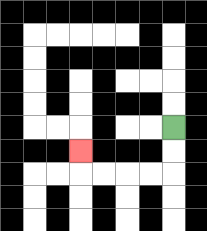{'start': '[7, 5]', 'end': '[3, 6]', 'path_directions': 'D,D,L,L,L,L,U', 'path_coordinates': '[[7, 5], [7, 6], [7, 7], [6, 7], [5, 7], [4, 7], [3, 7], [3, 6]]'}